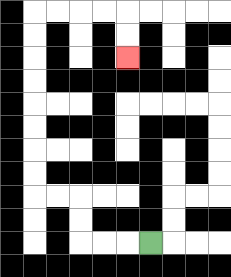{'start': '[6, 10]', 'end': '[5, 2]', 'path_directions': 'L,L,L,U,U,L,L,U,U,U,U,U,U,U,U,R,R,R,R,D,D', 'path_coordinates': '[[6, 10], [5, 10], [4, 10], [3, 10], [3, 9], [3, 8], [2, 8], [1, 8], [1, 7], [1, 6], [1, 5], [1, 4], [1, 3], [1, 2], [1, 1], [1, 0], [2, 0], [3, 0], [4, 0], [5, 0], [5, 1], [5, 2]]'}